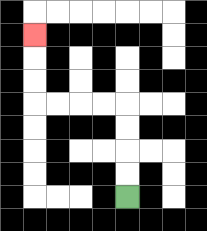{'start': '[5, 8]', 'end': '[1, 1]', 'path_directions': 'U,U,U,U,L,L,L,L,U,U,U', 'path_coordinates': '[[5, 8], [5, 7], [5, 6], [5, 5], [5, 4], [4, 4], [3, 4], [2, 4], [1, 4], [1, 3], [1, 2], [1, 1]]'}